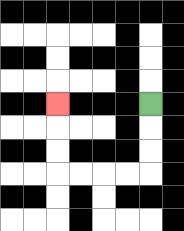{'start': '[6, 4]', 'end': '[2, 4]', 'path_directions': 'D,D,D,L,L,L,L,U,U,U', 'path_coordinates': '[[6, 4], [6, 5], [6, 6], [6, 7], [5, 7], [4, 7], [3, 7], [2, 7], [2, 6], [2, 5], [2, 4]]'}